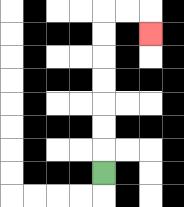{'start': '[4, 7]', 'end': '[6, 1]', 'path_directions': 'U,U,U,U,U,U,U,R,R,D', 'path_coordinates': '[[4, 7], [4, 6], [4, 5], [4, 4], [4, 3], [4, 2], [4, 1], [4, 0], [5, 0], [6, 0], [6, 1]]'}